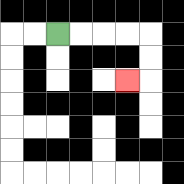{'start': '[2, 1]', 'end': '[5, 3]', 'path_directions': 'R,R,R,R,D,D,L', 'path_coordinates': '[[2, 1], [3, 1], [4, 1], [5, 1], [6, 1], [6, 2], [6, 3], [5, 3]]'}